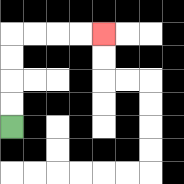{'start': '[0, 5]', 'end': '[4, 1]', 'path_directions': 'U,U,U,U,R,R,R,R', 'path_coordinates': '[[0, 5], [0, 4], [0, 3], [0, 2], [0, 1], [1, 1], [2, 1], [3, 1], [4, 1]]'}